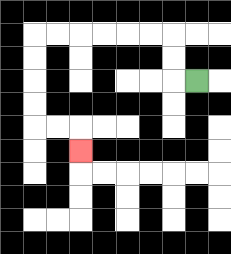{'start': '[8, 3]', 'end': '[3, 6]', 'path_directions': 'L,U,U,L,L,L,L,L,L,D,D,D,D,R,R,D', 'path_coordinates': '[[8, 3], [7, 3], [7, 2], [7, 1], [6, 1], [5, 1], [4, 1], [3, 1], [2, 1], [1, 1], [1, 2], [1, 3], [1, 4], [1, 5], [2, 5], [3, 5], [3, 6]]'}